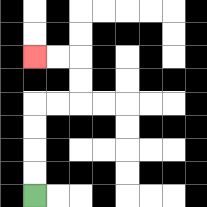{'start': '[1, 8]', 'end': '[1, 2]', 'path_directions': 'U,U,U,U,R,R,U,U,L,L', 'path_coordinates': '[[1, 8], [1, 7], [1, 6], [1, 5], [1, 4], [2, 4], [3, 4], [3, 3], [3, 2], [2, 2], [1, 2]]'}